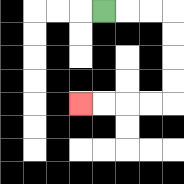{'start': '[4, 0]', 'end': '[3, 4]', 'path_directions': 'R,R,R,D,D,D,D,L,L,L,L', 'path_coordinates': '[[4, 0], [5, 0], [6, 0], [7, 0], [7, 1], [7, 2], [7, 3], [7, 4], [6, 4], [5, 4], [4, 4], [3, 4]]'}